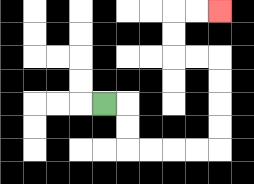{'start': '[4, 4]', 'end': '[9, 0]', 'path_directions': 'R,D,D,R,R,R,R,U,U,U,U,L,L,U,U,R,R', 'path_coordinates': '[[4, 4], [5, 4], [5, 5], [5, 6], [6, 6], [7, 6], [8, 6], [9, 6], [9, 5], [9, 4], [9, 3], [9, 2], [8, 2], [7, 2], [7, 1], [7, 0], [8, 0], [9, 0]]'}